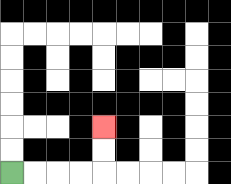{'start': '[0, 7]', 'end': '[4, 5]', 'path_directions': 'R,R,R,R,U,U', 'path_coordinates': '[[0, 7], [1, 7], [2, 7], [3, 7], [4, 7], [4, 6], [4, 5]]'}